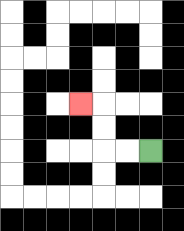{'start': '[6, 6]', 'end': '[3, 4]', 'path_directions': 'L,L,U,U,L', 'path_coordinates': '[[6, 6], [5, 6], [4, 6], [4, 5], [4, 4], [3, 4]]'}